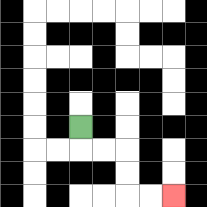{'start': '[3, 5]', 'end': '[7, 8]', 'path_directions': 'D,R,R,D,D,R,R', 'path_coordinates': '[[3, 5], [3, 6], [4, 6], [5, 6], [5, 7], [5, 8], [6, 8], [7, 8]]'}